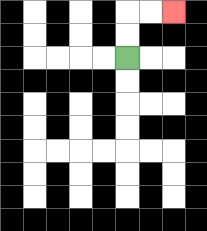{'start': '[5, 2]', 'end': '[7, 0]', 'path_directions': 'U,U,R,R', 'path_coordinates': '[[5, 2], [5, 1], [5, 0], [6, 0], [7, 0]]'}